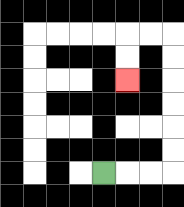{'start': '[4, 7]', 'end': '[5, 3]', 'path_directions': 'R,R,R,U,U,U,U,U,U,L,L,D,D', 'path_coordinates': '[[4, 7], [5, 7], [6, 7], [7, 7], [7, 6], [7, 5], [7, 4], [7, 3], [7, 2], [7, 1], [6, 1], [5, 1], [5, 2], [5, 3]]'}